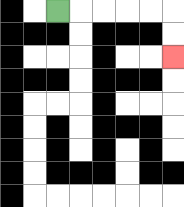{'start': '[2, 0]', 'end': '[7, 2]', 'path_directions': 'R,R,R,R,R,D,D', 'path_coordinates': '[[2, 0], [3, 0], [4, 0], [5, 0], [6, 0], [7, 0], [7, 1], [7, 2]]'}